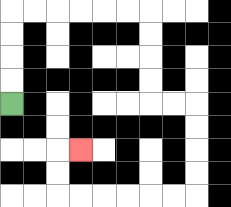{'start': '[0, 4]', 'end': '[3, 6]', 'path_directions': 'U,U,U,U,R,R,R,R,R,R,D,D,D,D,R,R,D,D,D,D,L,L,L,L,L,L,U,U,R', 'path_coordinates': '[[0, 4], [0, 3], [0, 2], [0, 1], [0, 0], [1, 0], [2, 0], [3, 0], [4, 0], [5, 0], [6, 0], [6, 1], [6, 2], [6, 3], [6, 4], [7, 4], [8, 4], [8, 5], [8, 6], [8, 7], [8, 8], [7, 8], [6, 8], [5, 8], [4, 8], [3, 8], [2, 8], [2, 7], [2, 6], [3, 6]]'}